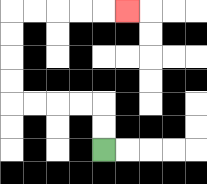{'start': '[4, 6]', 'end': '[5, 0]', 'path_directions': 'U,U,L,L,L,L,U,U,U,U,R,R,R,R,R', 'path_coordinates': '[[4, 6], [4, 5], [4, 4], [3, 4], [2, 4], [1, 4], [0, 4], [0, 3], [0, 2], [0, 1], [0, 0], [1, 0], [2, 0], [3, 0], [4, 0], [5, 0]]'}